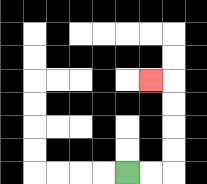{'start': '[5, 7]', 'end': '[6, 3]', 'path_directions': 'R,R,U,U,U,U,L', 'path_coordinates': '[[5, 7], [6, 7], [7, 7], [7, 6], [7, 5], [7, 4], [7, 3], [6, 3]]'}